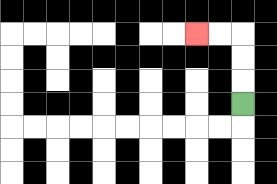{'start': '[10, 4]', 'end': '[8, 1]', 'path_directions': 'U,U,U,L,L', 'path_coordinates': '[[10, 4], [10, 3], [10, 2], [10, 1], [9, 1], [8, 1]]'}